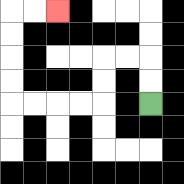{'start': '[6, 4]', 'end': '[2, 0]', 'path_directions': 'U,U,L,L,D,D,L,L,L,L,U,U,U,U,R,R', 'path_coordinates': '[[6, 4], [6, 3], [6, 2], [5, 2], [4, 2], [4, 3], [4, 4], [3, 4], [2, 4], [1, 4], [0, 4], [0, 3], [0, 2], [0, 1], [0, 0], [1, 0], [2, 0]]'}